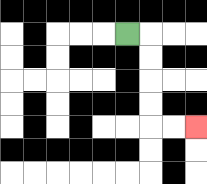{'start': '[5, 1]', 'end': '[8, 5]', 'path_directions': 'R,D,D,D,D,R,R', 'path_coordinates': '[[5, 1], [6, 1], [6, 2], [6, 3], [6, 4], [6, 5], [7, 5], [8, 5]]'}